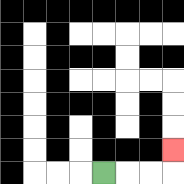{'start': '[4, 7]', 'end': '[7, 6]', 'path_directions': 'R,R,R,U', 'path_coordinates': '[[4, 7], [5, 7], [6, 7], [7, 7], [7, 6]]'}